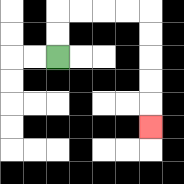{'start': '[2, 2]', 'end': '[6, 5]', 'path_directions': 'U,U,R,R,R,R,D,D,D,D,D', 'path_coordinates': '[[2, 2], [2, 1], [2, 0], [3, 0], [4, 0], [5, 0], [6, 0], [6, 1], [6, 2], [6, 3], [6, 4], [6, 5]]'}